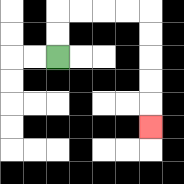{'start': '[2, 2]', 'end': '[6, 5]', 'path_directions': 'U,U,R,R,R,R,D,D,D,D,D', 'path_coordinates': '[[2, 2], [2, 1], [2, 0], [3, 0], [4, 0], [5, 0], [6, 0], [6, 1], [6, 2], [6, 3], [6, 4], [6, 5]]'}